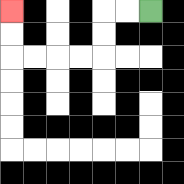{'start': '[6, 0]', 'end': '[0, 0]', 'path_directions': 'L,L,D,D,L,L,L,L,U,U', 'path_coordinates': '[[6, 0], [5, 0], [4, 0], [4, 1], [4, 2], [3, 2], [2, 2], [1, 2], [0, 2], [0, 1], [0, 0]]'}